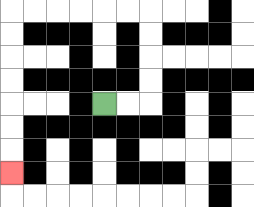{'start': '[4, 4]', 'end': '[0, 7]', 'path_directions': 'R,R,U,U,U,U,L,L,L,L,L,L,D,D,D,D,D,D,D', 'path_coordinates': '[[4, 4], [5, 4], [6, 4], [6, 3], [6, 2], [6, 1], [6, 0], [5, 0], [4, 0], [3, 0], [2, 0], [1, 0], [0, 0], [0, 1], [0, 2], [0, 3], [0, 4], [0, 5], [0, 6], [0, 7]]'}